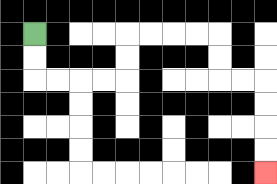{'start': '[1, 1]', 'end': '[11, 7]', 'path_directions': 'D,D,R,R,R,R,U,U,R,R,R,R,D,D,R,R,D,D,D,D', 'path_coordinates': '[[1, 1], [1, 2], [1, 3], [2, 3], [3, 3], [4, 3], [5, 3], [5, 2], [5, 1], [6, 1], [7, 1], [8, 1], [9, 1], [9, 2], [9, 3], [10, 3], [11, 3], [11, 4], [11, 5], [11, 6], [11, 7]]'}